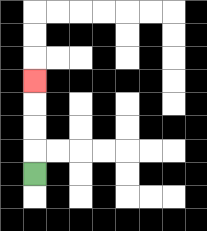{'start': '[1, 7]', 'end': '[1, 3]', 'path_directions': 'U,U,U,U', 'path_coordinates': '[[1, 7], [1, 6], [1, 5], [1, 4], [1, 3]]'}